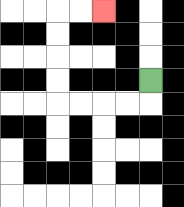{'start': '[6, 3]', 'end': '[4, 0]', 'path_directions': 'D,L,L,L,L,U,U,U,U,R,R', 'path_coordinates': '[[6, 3], [6, 4], [5, 4], [4, 4], [3, 4], [2, 4], [2, 3], [2, 2], [2, 1], [2, 0], [3, 0], [4, 0]]'}